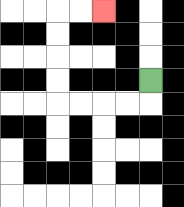{'start': '[6, 3]', 'end': '[4, 0]', 'path_directions': 'D,L,L,L,L,U,U,U,U,R,R', 'path_coordinates': '[[6, 3], [6, 4], [5, 4], [4, 4], [3, 4], [2, 4], [2, 3], [2, 2], [2, 1], [2, 0], [3, 0], [4, 0]]'}